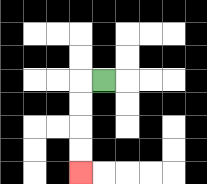{'start': '[4, 3]', 'end': '[3, 7]', 'path_directions': 'L,D,D,D,D', 'path_coordinates': '[[4, 3], [3, 3], [3, 4], [3, 5], [3, 6], [3, 7]]'}